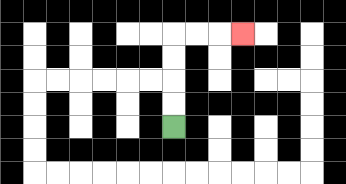{'start': '[7, 5]', 'end': '[10, 1]', 'path_directions': 'U,U,U,U,R,R,R', 'path_coordinates': '[[7, 5], [7, 4], [7, 3], [7, 2], [7, 1], [8, 1], [9, 1], [10, 1]]'}